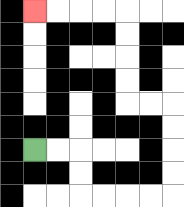{'start': '[1, 6]', 'end': '[1, 0]', 'path_directions': 'R,R,D,D,R,R,R,R,U,U,U,U,L,L,U,U,U,U,L,L,L,L', 'path_coordinates': '[[1, 6], [2, 6], [3, 6], [3, 7], [3, 8], [4, 8], [5, 8], [6, 8], [7, 8], [7, 7], [7, 6], [7, 5], [7, 4], [6, 4], [5, 4], [5, 3], [5, 2], [5, 1], [5, 0], [4, 0], [3, 0], [2, 0], [1, 0]]'}